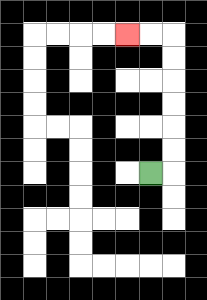{'start': '[6, 7]', 'end': '[5, 1]', 'path_directions': 'R,U,U,U,U,U,U,L,L', 'path_coordinates': '[[6, 7], [7, 7], [7, 6], [7, 5], [7, 4], [7, 3], [7, 2], [7, 1], [6, 1], [5, 1]]'}